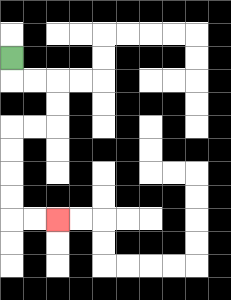{'start': '[0, 2]', 'end': '[2, 9]', 'path_directions': 'D,R,R,D,D,L,L,D,D,D,D,R,R', 'path_coordinates': '[[0, 2], [0, 3], [1, 3], [2, 3], [2, 4], [2, 5], [1, 5], [0, 5], [0, 6], [0, 7], [0, 8], [0, 9], [1, 9], [2, 9]]'}